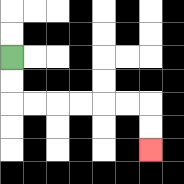{'start': '[0, 2]', 'end': '[6, 6]', 'path_directions': 'D,D,R,R,R,R,R,R,D,D', 'path_coordinates': '[[0, 2], [0, 3], [0, 4], [1, 4], [2, 4], [3, 4], [4, 4], [5, 4], [6, 4], [6, 5], [6, 6]]'}